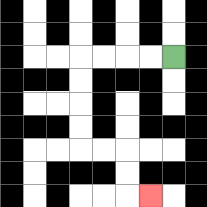{'start': '[7, 2]', 'end': '[6, 8]', 'path_directions': 'L,L,L,L,D,D,D,D,R,R,D,D,R', 'path_coordinates': '[[7, 2], [6, 2], [5, 2], [4, 2], [3, 2], [3, 3], [3, 4], [3, 5], [3, 6], [4, 6], [5, 6], [5, 7], [5, 8], [6, 8]]'}